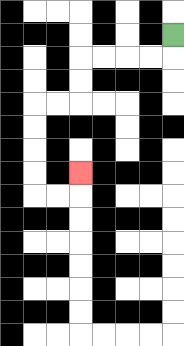{'start': '[7, 1]', 'end': '[3, 7]', 'path_directions': 'D,L,L,L,L,D,D,L,L,D,D,D,D,R,R,U', 'path_coordinates': '[[7, 1], [7, 2], [6, 2], [5, 2], [4, 2], [3, 2], [3, 3], [3, 4], [2, 4], [1, 4], [1, 5], [1, 6], [1, 7], [1, 8], [2, 8], [3, 8], [3, 7]]'}